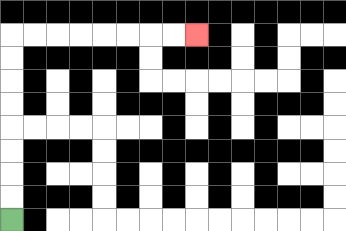{'start': '[0, 9]', 'end': '[8, 1]', 'path_directions': 'U,U,U,U,U,U,U,U,R,R,R,R,R,R,R,R', 'path_coordinates': '[[0, 9], [0, 8], [0, 7], [0, 6], [0, 5], [0, 4], [0, 3], [0, 2], [0, 1], [1, 1], [2, 1], [3, 1], [4, 1], [5, 1], [6, 1], [7, 1], [8, 1]]'}